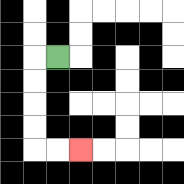{'start': '[2, 2]', 'end': '[3, 6]', 'path_directions': 'L,D,D,D,D,R,R', 'path_coordinates': '[[2, 2], [1, 2], [1, 3], [1, 4], [1, 5], [1, 6], [2, 6], [3, 6]]'}